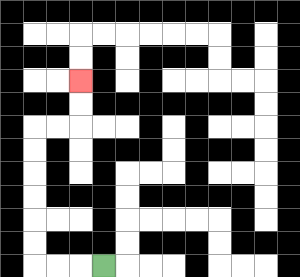{'start': '[4, 11]', 'end': '[3, 3]', 'path_directions': 'L,L,L,U,U,U,U,U,U,R,R,U,U', 'path_coordinates': '[[4, 11], [3, 11], [2, 11], [1, 11], [1, 10], [1, 9], [1, 8], [1, 7], [1, 6], [1, 5], [2, 5], [3, 5], [3, 4], [3, 3]]'}